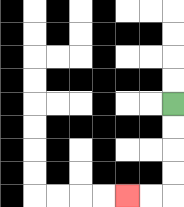{'start': '[7, 4]', 'end': '[5, 8]', 'path_directions': 'D,D,D,D,L,L', 'path_coordinates': '[[7, 4], [7, 5], [7, 6], [7, 7], [7, 8], [6, 8], [5, 8]]'}